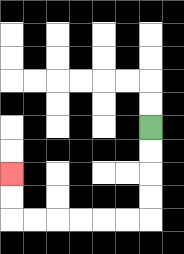{'start': '[6, 5]', 'end': '[0, 7]', 'path_directions': 'D,D,D,D,L,L,L,L,L,L,U,U', 'path_coordinates': '[[6, 5], [6, 6], [6, 7], [6, 8], [6, 9], [5, 9], [4, 9], [3, 9], [2, 9], [1, 9], [0, 9], [0, 8], [0, 7]]'}